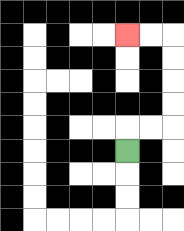{'start': '[5, 6]', 'end': '[5, 1]', 'path_directions': 'U,R,R,U,U,U,U,L,L', 'path_coordinates': '[[5, 6], [5, 5], [6, 5], [7, 5], [7, 4], [7, 3], [7, 2], [7, 1], [6, 1], [5, 1]]'}